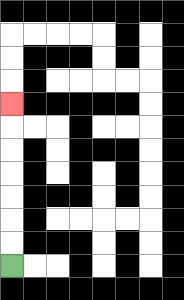{'start': '[0, 11]', 'end': '[0, 4]', 'path_directions': 'U,U,U,U,U,U,U', 'path_coordinates': '[[0, 11], [0, 10], [0, 9], [0, 8], [0, 7], [0, 6], [0, 5], [0, 4]]'}